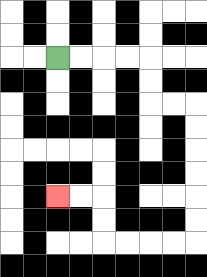{'start': '[2, 2]', 'end': '[2, 8]', 'path_directions': 'R,R,R,R,D,D,R,R,D,D,D,D,D,D,L,L,L,L,U,U,L,L', 'path_coordinates': '[[2, 2], [3, 2], [4, 2], [5, 2], [6, 2], [6, 3], [6, 4], [7, 4], [8, 4], [8, 5], [8, 6], [8, 7], [8, 8], [8, 9], [8, 10], [7, 10], [6, 10], [5, 10], [4, 10], [4, 9], [4, 8], [3, 8], [2, 8]]'}